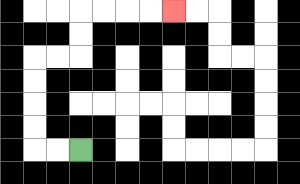{'start': '[3, 6]', 'end': '[7, 0]', 'path_directions': 'L,L,U,U,U,U,R,R,U,U,R,R,R,R', 'path_coordinates': '[[3, 6], [2, 6], [1, 6], [1, 5], [1, 4], [1, 3], [1, 2], [2, 2], [3, 2], [3, 1], [3, 0], [4, 0], [5, 0], [6, 0], [7, 0]]'}